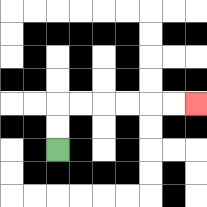{'start': '[2, 6]', 'end': '[8, 4]', 'path_directions': 'U,U,R,R,R,R,R,R', 'path_coordinates': '[[2, 6], [2, 5], [2, 4], [3, 4], [4, 4], [5, 4], [6, 4], [7, 4], [8, 4]]'}